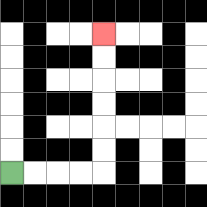{'start': '[0, 7]', 'end': '[4, 1]', 'path_directions': 'R,R,R,R,U,U,U,U,U,U', 'path_coordinates': '[[0, 7], [1, 7], [2, 7], [3, 7], [4, 7], [4, 6], [4, 5], [4, 4], [4, 3], [4, 2], [4, 1]]'}